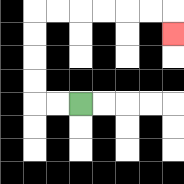{'start': '[3, 4]', 'end': '[7, 1]', 'path_directions': 'L,L,U,U,U,U,R,R,R,R,R,R,D', 'path_coordinates': '[[3, 4], [2, 4], [1, 4], [1, 3], [1, 2], [1, 1], [1, 0], [2, 0], [3, 0], [4, 0], [5, 0], [6, 0], [7, 0], [7, 1]]'}